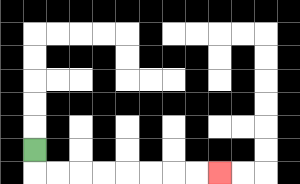{'start': '[1, 6]', 'end': '[9, 7]', 'path_directions': 'D,R,R,R,R,R,R,R,R', 'path_coordinates': '[[1, 6], [1, 7], [2, 7], [3, 7], [4, 7], [5, 7], [6, 7], [7, 7], [8, 7], [9, 7]]'}